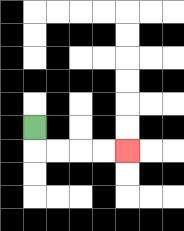{'start': '[1, 5]', 'end': '[5, 6]', 'path_directions': 'D,R,R,R,R', 'path_coordinates': '[[1, 5], [1, 6], [2, 6], [3, 6], [4, 6], [5, 6]]'}